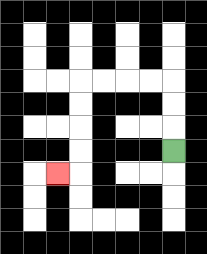{'start': '[7, 6]', 'end': '[2, 7]', 'path_directions': 'U,U,U,L,L,L,L,D,D,D,D,L', 'path_coordinates': '[[7, 6], [7, 5], [7, 4], [7, 3], [6, 3], [5, 3], [4, 3], [3, 3], [3, 4], [3, 5], [3, 6], [3, 7], [2, 7]]'}